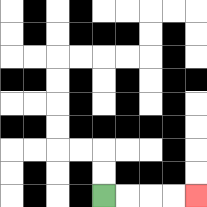{'start': '[4, 8]', 'end': '[8, 8]', 'path_directions': 'R,R,R,R', 'path_coordinates': '[[4, 8], [5, 8], [6, 8], [7, 8], [8, 8]]'}